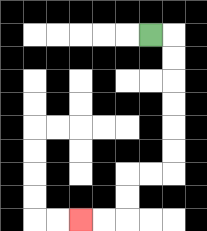{'start': '[6, 1]', 'end': '[3, 9]', 'path_directions': 'R,D,D,D,D,D,D,L,L,D,D,L,L', 'path_coordinates': '[[6, 1], [7, 1], [7, 2], [7, 3], [7, 4], [7, 5], [7, 6], [7, 7], [6, 7], [5, 7], [5, 8], [5, 9], [4, 9], [3, 9]]'}